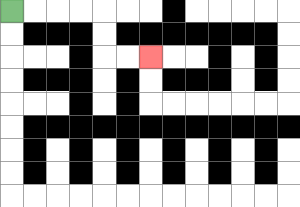{'start': '[0, 0]', 'end': '[6, 2]', 'path_directions': 'R,R,R,R,D,D,R,R', 'path_coordinates': '[[0, 0], [1, 0], [2, 0], [3, 0], [4, 0], [4, 1], [4, 2], [5, 2], [6, 2]]'}